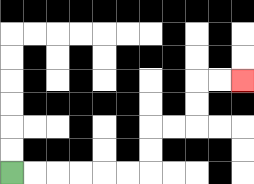{'start': '[0, 7]', 'end': '[10, 3]', 'path_directions': 'R,R,R,R,R,R,U,U,R,R,U,U,R,R', 'path_coordinates': '[[0, 7], [1, 7], [2, 7], [3, 7], [4, 7], [5, 7], [6, 7], [6, 6], [6, 5], [7, 5], [8, 5], [8, 4], [8, 3], [9, 3], [10, 3]]'}